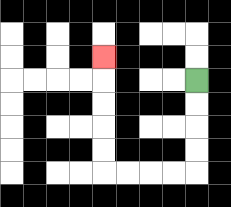{'start': '[8, 3]', 'end': '[4, 2]', 'path_directions': 'D,D,D,D,L,L,L,L,U,U,U,U,U', 'path_coordinates': '[[8, 3], [8, 4], [8, 5], [8, 6], [8, 7], [7, 7], [6, 7], [5, 7], [4, 7], [4, 6], [4, 5], [4, 4], [4, 3], [4, 2]]'}